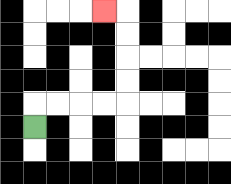{'start': '[1, 5]', 'end': '[4, 0]', 'path_directions': 'U,R,R,R,R,U,U,U,U,L', 'path_coordinates': '[[1, 5], [1, 4], [2, 4], [3, 4], [4, 4], [5, 4], [5, 3], [5, 2], [5, 1], [5, 0], [4, 0]]'}